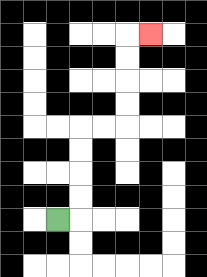{'start': '[2, 9]', 'end': '[6, 1]', 'path_directions': 'R,U,U,U,U,R,R,U,U,U,U,R', 'path_coordinates': '[[2, 9], [3, 9], [3, 8], [3, 7], [3, 6], [3, 5], [4, 5], [5, 5], [5, 4], [5, 3], [5, 2], [5, 1], [6, 1]]'}